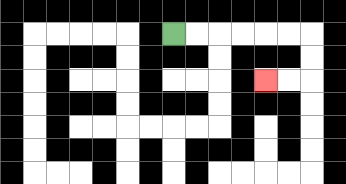{'start': '[7, 1]', 'end': '[11, 3]', 'path_directions': 'R,R,R,R,R,R,D,D,L,L', 'path_coordinates': '[[7, 1], [8, 1], [9, 1], [10, 1], [11, 1], [12, 1], [13, 1], [13, 2], [13, 3], [12, 3], [11, 3]]'}